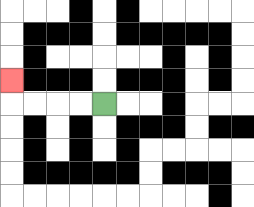{'start': '[4, 4]', 'end': '[0, 3]', 'path_directions': 'L,L,L,L,U', 'path_coordinates': '[[4, 4], [3, 4], [2, 4], [1, 4], [0, 4], [0, 3]]'}